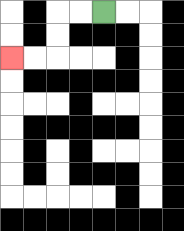{'start': '[4, 0]', 'end': '[0, 2]', 'path_directions': 'L,L,D,D,L,L', 'path_coordinates': '[[4, 0], [3, 0], [2, 0], [2, 1], [2, 2], [1, 2], [0, 2]]'}